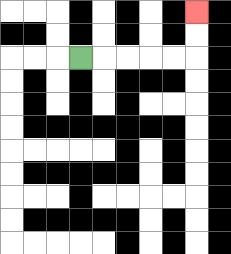{'start': '[3, 2]', 'end': '[8, 0]', 'path_directions': 'R,R,R,R,R,U,U', 'path_coordinates': '[[3, 2], [4, 2], [5, 2], [6, 2], [7, 2], [8, 2], [8, 1], [8, 0]]'}